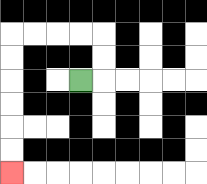{'start': '[3, 3]', 'end': '[0, 7]', 'path_directions': 'R,U,U,L,L,L,L,D,D,D,D,D,D', 'path_coordinates': '[[3, 3], [4, 3], [4, 2], [4, 1], [3, 1], [2, 1], [1, 1], [0, 1], [0, 2], [0, 3], [0, 4], [0, 5], [0, 6], [0, 7]]'}